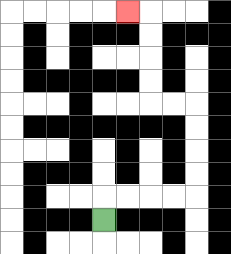{'start': '[4, 9]', 'end': '[5, 0]', 'path_directions': 'U,R,R,R,R,U,U,U,U,L,L,U,U,U,U,L', 'path_coordinates': '[[4, 9], [4, 8], [5, 8], [6, 8], [7, 8], [8, 8], [8, 7], [8, 6], [8, 5], [8, 4], [7, 4], [6, 4], [6, 3], [6, 2], [6, 1], [6, 0], [5, 0]]'}